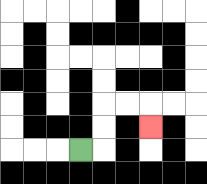{'start': '[3, 6]', 'end': '[6, 5]', 'path_directions': 'R,U,U,R,R,D', 'path_coordinates': '[[3, 6], [4, 6], [4, 5], [4, 4], [5, 4], [6, 4], [6, 5]]'}